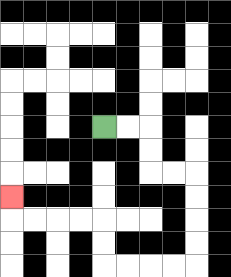{'start': '[4, 5]', 'end': '[0, 8]', 'path_directions': 'R,R,D,D,R,R,D,D,D,D,L,L,L,L,U,U,L,L,L,L,U', 'path_coordinates': '[[4, 5], [5, 5], [6, 5], [6, 6], [6, 7], [7, 7], [8, 7], [8, 8], [8, 9], [8, 10], [8, 11], [7, 11], [6, 11], [5, 11], [4, 11], [4, 10], [4, 9], [3, 9], [2, 9], [1, 9], [0, 9], [0, 8]]'}